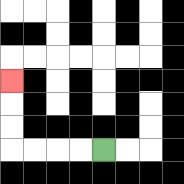{'start': '[4, 6]', 'end': '[0, 3]', 'path_directions': 'L,L,L,L,U,U,U', 'path_coordinates': '[[4, 6], [3, 6], [2, 6], [1, 6], [0, 6], [0, 5], [0, 4], [0, 3]]'}